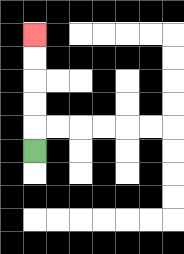{'start': '[1, 6]', 'end': '[1, 1]', 'path_directions': 'U,U,U,U,U', 'path_coordinates': '[[1, 6], [1, 5], [1, 4], [1, 3], [1, 2], [1, 1]]'}